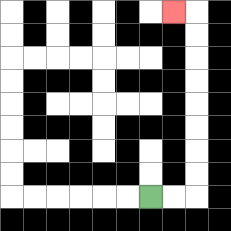{'start': '[6, 8]', 'end': '[7, 0]', 'path_directions': 'R,R,U,U,U,U,U,U,U,U,L', 'path_coordinates': '[[6, 8], [7, 8], [8, 8], [8, 7], [8, 6], [8, 5], [8, 4], [8, 3], [8, 2], [8, 1], [8, 0], [7, 0]]'}